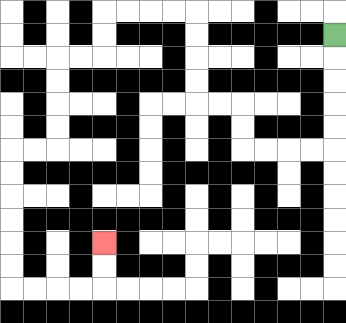{'start': '[14, 1]', 'end': '[4, 10]', 'path_directions': 'D,D,D,D,D,L,L,L,L,U,U,L,L,U,U,U,U,L,L,L,L,D,D,L,L,D,D,D,D,L,L,D,D,D,D,D,D,R,R,R,R,U,U', 'path_coordinates': '[[14, 1], [14, 2], [14, 3], [14, 4], [14, 5], [14, 6], [13, 6], [12, 6], [11, 6], [10, 6], [10, 5], [10, 4], [9, 4], [8, 4], [8, 3], [8, 2], [8, 1], [8, 0], [7, 0], [6, 0], [5, 0], [4, 0], [4, 1], [4, 2], [3, 2], [2, 2], [2, 3], [2, 4], [2, 5], [2, 6], [1, 6], [0, 6], [0, 7], [0, 8], [0, 9], [0, 10], [0, 11], [0, 12], [1, 12], [2, 12], [3, 12], [4, 12], [4, 11], [4, 10]]'}